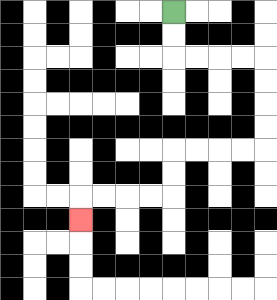{'start': '[7, 0]', 'end': '[3, 9]', 'path_directions': 'D,D,R,R,R,R,D,D,D,D,L,L,L,L,D,D,L,L,L,L,D', 'path_coordinates': '[[7, 0], [7, 1], [7, 2], [8, 2], [9, 2], [10, 2], [11, 2], [11, 3], [11, 4], [11, 5], [11, 6], [10, 6], [9, 6], [8, 6], [7, 6], [7, 7], [7, 8], [6, 8], [5, 8], [4, 8], [3, 8], [3, 9]]'}